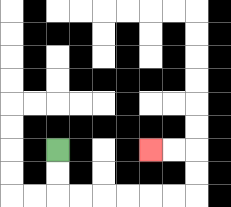{'start': '[2, 6]', 'end': '[6, 6]', 'path_directions': 'D,D,R,R,R,R,R,R,U,U,L,L', 'path_coordinates': '[[2, 6], [2, 7], [2, 8], [3, 8], [4, 8], [5, 8], [6, 8], [7, 8], [8, 8], [8, 7], [8, 6], [7, 6], [6, 6]]'}